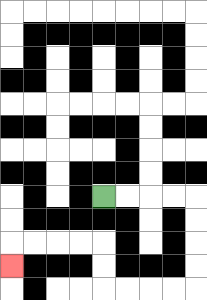{'start': '[4, 8]', 'end': '[0, 11]', 'path_directions': 'R,R,R,R,D,D,D,D,L,L,L,L,U,U,L,L,L,L,D', 'path_coordinates': '[[4, 8], [5, 8], [6, 8], [7, 8], [8, 8], [8, 9], [8, 10], [8, 11], [8, 12], [7, 12], [6, 12], [5, 12], [4, 12], [4, 11], [4, 10], [3, 10], [2, 10], [1, 10], [0, 10], [0, 11]]'}